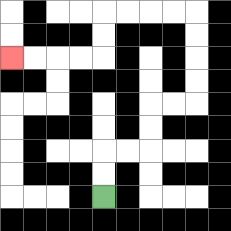{'start': '[4, 8]', 'end': '[0, 2]', 'path_directions': 'U,U,R,R,U,U,R,R,U,U,U,U,L,L,L,L,D,D,L,L,L,L', 'path_coordinates': '[[4, 8], [4, 7], [4, 6], [5, 6], [6, 6], [6, 5], [6, 4], [7, 4], [8, 4], [8, 3], [8, 2], [8, 1], [8, 0], [7, 0], [6, 0], [5, 0], [4, 0], [4, 1], [4, 2], [3, 2], [2, 2], [1, 2], [0, 2]]'}